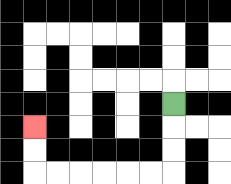{'start': '[7, 4]', 'end': '[1, 5]', 'path_directions': 'D,D,D,L,L,L,L,L,L,U,U', 'path_coordinates': '[[7, 4], [7, 5], [7, 6], [7, 7], [6, 7], [5, 7], [4, 7], [3, 7], [2, 7], [1, 7], [1, 6], [1, 5]]'}